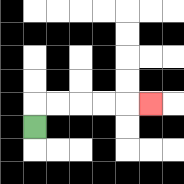{'start': '[1, 5]', 'end': '[6, 4]', 'path_directions': 'U,R,R,R,R,R', 'path_coordinates': '[[1, 5], [1, 4], [2, 4], [3, 4], [4, 4], [5, 4], [6, 4]]'}